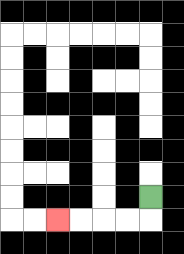{'start': '[6, 8]', 'end': '[2, 9]', 'path_directions': 'D,L,L,L,L', 'path_coordinates': '[[6, 8], [6, 9], [5, 9], [4, 9], [3, 9], [2, 9]]'}